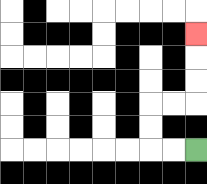{'start': '[8, 6]', 'end': '[8, 1]', 'path_directions': 'L,L,U,U,R,R,U,U,U', 'path_coordinates': '[[8, 6], [7, 6], [6, 6], [6, 5], [6, 4], [7, 4], [8, 4], [8, 3], [8, 2], [8, 1]]'}